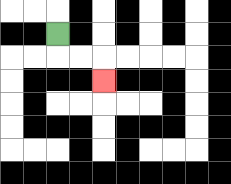{'start': '[2, 1]', 'end': '[4, 3]', 'path_directions': 'D,R,R,D', 'path_coordinates': '[[2, 1], [2, 2], [3, 2], [4, 2], [4, 3]]'}